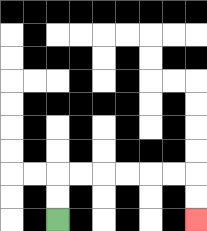{'start': '[2, 9]', 'end': '[8, 9]', 'path_directions': 'U,U,R,R,R,R,R,R,D,D', 'path_coordinates': '[[2, 9], [2, 8], [2, 7], [3, 7], [4, 7], [5, 7], [6, 7], [7, 7], [8, 7], [8, 8], [8, 9]]'}